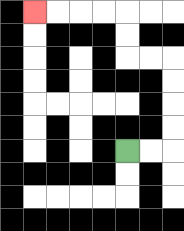{'start': '[5, 6]', 'end': '[1, 0]', 'path_directions': 'R,R,U,U,U,U,L,L,U,U,L,L,L,L', 'path_coordinates': '[[5, 6], [6, 6], [7, 6], [7, 5], [7, 4], [7, 3], [7, 2], [6, 2], [5, 2], [5, 1], [5, 0], [4, 0], [3, 0], [2, 0], [1, 0]]'}